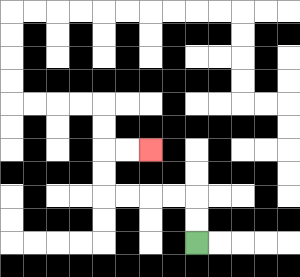{'start': '[8, 10]', 'end': '[6, 6]', 'path_directions': 'U,U,L,L,L,L,U,U,R,R', 'path_coordinates': '[[8, 10], [8, 9], [8, 8], [7, 8], [6, 8], [5, 8], [4, 8], [4, 7], [4, 6], [5, 6], [6, 6]]'}